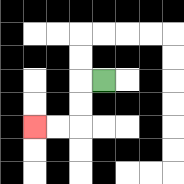{'start': '[4, 3]', 'end': '[1, 5]', 'path_directions': 'L,D,D,L,L', 'path_coordinates': '[[4, 3], [3, 3], [3, 4], [3, 5], [2, 5], [1, 5]]'}